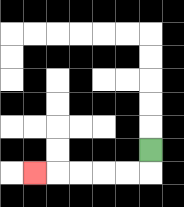{'start': '[6, 6]', 'end': '[1, 7]', 'path_directions': 'D,L,L,L,L,L', 'path_coordinates': '[[6, 6], [6, 7], [5, 7], [4, 7], [3, 7], [2, 7], [1, 7]]'}